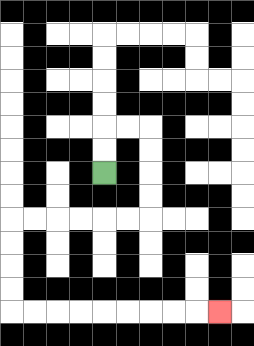{'start': '[4, 7]', 'end': '[9, 13]', 'path_directions': 'U,U,R,R,D,D,D,D,L,L,L,L,L,L,D,D,D,D,R,R,R,R,R,R,R,R,R', 'path_coordinates': '[[4, 7], [4, 6], [4, 5], [5, 5], [6, 5], [6, 6], [6, 7], [6, 8], [6, 9], [5, 9], [4, 9], [3, 9], [2, 9], [1, 9], [0, 9], [0, 10], [0, 11], [0, 12], [0, 13], [1, 13], [2, 13], [3, 13], [4, 13], [5, 13], [6, 13], [7, 13], [8, 13], [9, 13]]'}